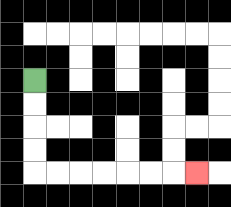{'start': '[1, 3]', 'end': '[8, 7]', 'path_directions': 'D,D,D,D,R,R,R,R,R,R,R', 'path_coordinates': '[[1, 3], [1, 4], [1, 5], [1, 6], [1, 7], [2, 7], [3, 7], [4, 7], [5, 7], [6, 7], [7, 7], [8, 7]]'}